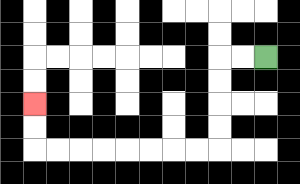{'start': '[11, 2]', 'end': '[1, 4]', 'path_directions': 'L,L,D,D,D,D,L,L,L,L,L,L,L,L,U,U', 'path_coordinates': '[[11, 2], [10, 2], [9, 2], [9, 3], [9, 4], [9, 5], [9, 6], [8, 6], [7, 6], [6, 6], [5, 6], [4, 6], [3, 6], [2, 6], [1, 6], [1, 5], [1, 4]]'}